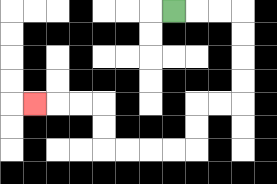{'start': '[7, 0]', 'end': '[1, 4]', 'path_directions': 'R,R,R,D,D,D,D,L,L,D,D,L,L,L,L,U,U,L,L,L', 'path_coordinates': '[[7, 0], [8, 0], [9, 0], [10, 0], [10, 1], [10, 2], [10, 3], [10, 4], [9, 4], [8, 4], [8, 5], [8, 6], [7, 6], [6, 6], [5, 6], [4, 6], [4, 5], [4, 4], [3, 4], [2, 4], [1, 4]]'}